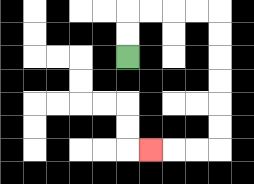{'start': '[5, 2]', 'end': '[6, 6]', 'path_directions': 'U,U,R,R,R,R,D,D,D,D,D,D,L,L,L', 'path_coordinates': '[[5, 2], [5, 1], [5, 0], [6, 0], [7, 0], [8, 0], [9, 0], [9, 1], [9, 2], [9, 3], [9, 4], [9, 5], [9, 6], [8, 6], [7, 6], [6, 6]]'}